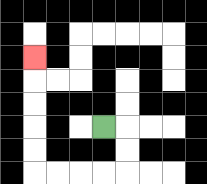{'start': '[4, 5]', 'end': '[1, 2]', 'path_directions': 'R,D,D,L,L,L,L,U,U,U,U,U', 'path_coordinates': '[[4, 5], [5, 5], [5, 6], [5, 7], [4, 7], [3, 7], [2, 7], [1, 7], [1, 6], [1, 5], [1, 4], [1, 3], [1, 2]]'}